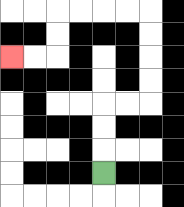{'start': '[4, 7]', 'end': '[0, 2]', 'path_directions': 'U,U,U,R,R,U,U,U,U,L,L,L,L,D,D,L,L', 'path_coordinates': '[[4, 7], [4, 6], [4, 5], [4, 4], [5, 4], [6, 4], [6, 3], [6, 2], [6, 1], [6, 0], [5, 0], [4, 0], [3, 0], [2, 0], [2, 1], [2, 2], [1, 2], [0, 2]]'}